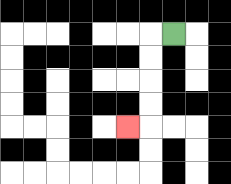{'start': '[7, 1]', 'end': '[5, 5]', 'path_directions': 'L,D,D,D,D,L', 'path_coordinates': '[[7, 1], [6, 1], [6, 2], [6, 3], [6, 4], [6, 5], [5, 5]]'}